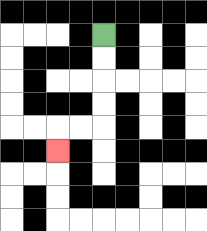{'start': '[4, 1]', 'end': '[2, 6]', 'path_directions': 'D,D,D,D,L,L,D', 'path_coordinates': '[[4, 1], [4, 2], [4, 3], [4, 4], [4, 5], [3, 5], [2, 5], [2, 6]]'}